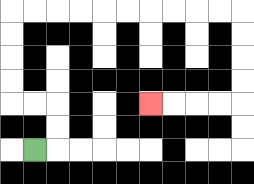{'start': '[1, 6]', 'end': '[6, 4]', 'path_directions': 'R,U,U,L,L,U,U,U,U,R,R,R,R,R,R,R,R,R,R,D,D,D,D,L,L,L,L', 'path_coordinates': '[[1, 6], [2, 6], [2, 5], [2, 4], [1, 4], [0, 4], [0, 3], [0, 2], [0, 1], [0, 0], [1, 0], [2, 0], [3, 0], [4, 0], [5, 0], [6, 0], [7, 0], [8, 0], [9, 0], [10, 0], [10, 1], [10, 2], [10, 3], [10, 4], [9, 4], [8, 4], [7, 4], [6, 4]]'}